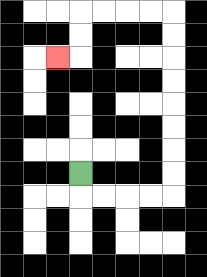{'start': '[3, 7]', 'end': '[2, 2]', 'path_directions': 'D,R,R,R,R,U,U,U,U,U,U,U,U,L,L,L,L,D,D,L', 'path_coordinates': '[[3, 7], [3, 8], [4, 8], [5, 8], [6, 8], [7, 8], [7, 7], [7, 6], [7, 5], [7, 4], [7, 3], [7, 2], [7, 1], [7, 0], [6, 0], [5, 0], [4, 0], [3, 0], [3, 1], [3, 2], [2, 2]]'}